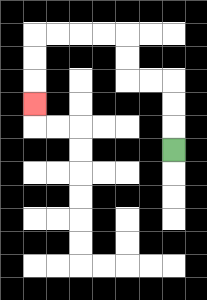{'start': '[7, 6]', 'end': '[1, 4]', 'path_directions': 'U,U,U,L,L,U,U,L,L,L,L,D,D,D', 'path_coordinates': '[[7, 6], [7, 5], [7, 4], [7, 3], [6, 3], [5, 3], [5, 2], [5, 1], [4, 1], [3, 1], [2, 1], [1, 1], [1, 2], [1, 3], [1, 4]]'}